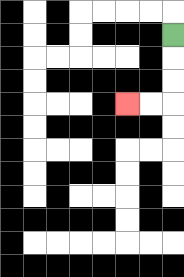{'start': '[7, 1]', 'end': '[5, 4]', 'path_directions': 'D,D,D,L,L', 'path_coordinates': '[[7, 1], [7, 2], [7, 3], [7, 4], [6, 4], [5, 4]]'}